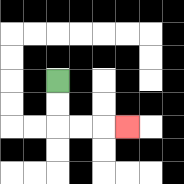{'start': '[2, 3]', 'end': '[5, 5]', 'path_directions': 'D,D,R,R,R', 'path_coordinates': '[[2, 3], [2, 4], [2, 5], [3, 5], [4, 5], [5, 5]]'}